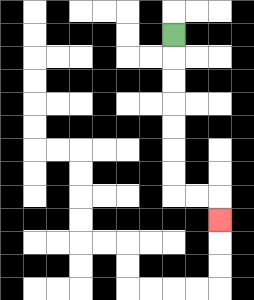{'start': '[7, 1]', 'end': '[9, 9]', 'path_directions': 'D,D,D,D,D,D,D,R,R,D', 'path_coordinates': '[[7, 1], [7, 2], [7, 3], [7, 4], [7, 5], [7, 6], [7, 7], [7, 8], [8, 8], [9, 8], [9, 9]]'}